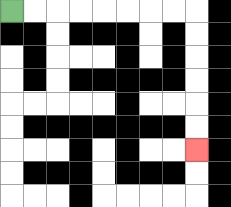{'start': '[0, 0]', 'end': '[8, 6]', 'path_directions': 'R,R,R,R,R,R,R,R,D,D,D,D,D,D', 'path_coordinates': '[[0, 0], [1, 0], [2, 0], [3, 0], [4, 0], [5, 0], [6, 0], [7, 0], [8, 0], [8, 1], [8, 2], [8, 3], [8, 4], [8, 5], [8, 6]]'}